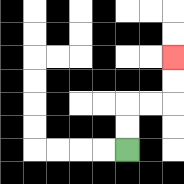{'start': '[5, 6]', 'end': '[7, 2]', 'path_directions': 'U,U,R,R,U,U', 'path_coordinates': '[[5, 6], [5, 5], [5, 4], [6, 4], [7, 4], [7, 3], [7, 2]]'}